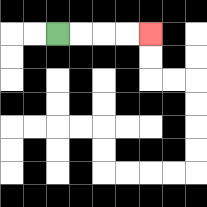{'start': '[2, 1]', 'end': '[6, 1]', 'path_directions': 'R,R,R,R', 'path_coordinates': '[[2, 1], [3, 1], [4, 1], [5, 1], [6, 1]]'}